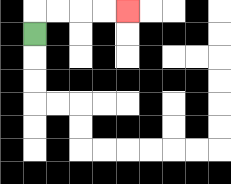{'start': '[1, 1]', 'end': '[5, 0]', 'path_directions': 'U,R,R,R,R', 'path_coordinates': '[[1, 1], [1, 0], [2, 0], [3, 0], [4, 0], [5, 0]]'}